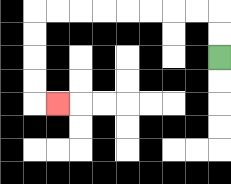{'start': '[9, 2]', 'end': '[2, 4]', 'path_directions': 'U,U,L,L,L,L,L,L,L,L,D,D,D,D,R', 'path_coordinates': '[[9, 2], [9, 1], [9, 0], [8, 0], [7, 0], [6, 0], [5, 0], [4, 0], [3, 0], [2, 0], [1, 0], [1, 1], [1, 2], [1, 3], [1, 4], [2, 4]]'}